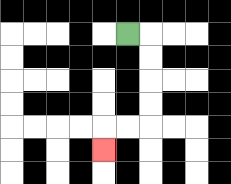{'start': '[5, 1]', 'end': '[4, 6]', 'path_directions': 'R,D,D,D,D,L,L,D', 'path_coordinates': '[[5, 1], [6, 1], [6, 2], [6, 3], [6, 4], [6, 5], [5, 5], [4, 5], [4, 6]]'}